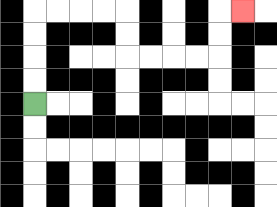{'start': '[1, 4]', 'end': '[10, 0]', 'path_directions': 'U,U,U,U,R,R,R,R,D,D,R,R,R,R,U,U,R', 'path_coordinates': '[[1, 4], [1, 3], [1, 2], [1, 1], [1, 0], [2, 0], [3, 0], [4, 0], [5, 0], [5, 1], [5, 2], [6, 2], [7, 2], [8, 2], [9, 2], [9, 1], [9, 0], [10, 0]]'}